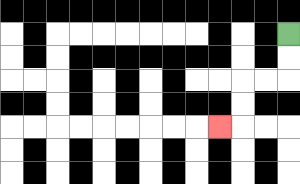{'start': '[12, 1]', 'end': '[9, 5]', 'path_directions': 'D,D,L,L,D,D,L', 'path_coordinates': '[[12, 1], [12, 2], [12, 3], [11, 3], [10, 3], [10, 4], [10, 5], [9, 5]]'}